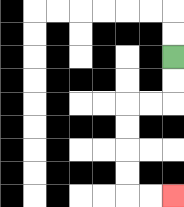{'start': '[7, 2]', 'end': '[7, 8]', 'path_directions': 'D,D,L,L,D,D,D,D,R,R', 'path_coordinates': '[[7, 2], [7, 3], [7, 4], [6, 4], [5, 4], [5, 5], [5, 6], [5, 7], [5, 8], [6, 8], [7, 8]]'}